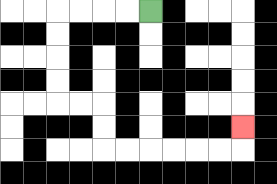{'start': '[6, 0]', 'end': '[10, 5]', 'path_directions': 'L,L,L,L,D,D,D,D,R,R,D,D,R,R,R,R,R,R,U', 'path_coordinates': '[[6, 0], [5, 0], [4, 0], [3, 0], [2, 0], [2, 1], [2, 2], [2, 3], [2, 4], [3, 4], [4, 4], [4, 5], [4, 6], [5, 6], [6, 6], [7, 6], [8, 6], [9, 6], [10, 6], [10, 5]]'}